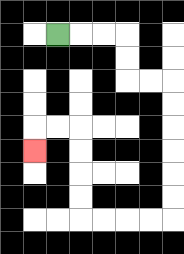{'start': '[2, 1]', 'end': '[1, 6]', 'path_directions': 'R,R,R,D,D,R,R,D,D,D,D,D,D,L,L,L,L,U,U,U,U,L,L,D', 'path_coordinates': '[[2, 1], [3, 1], [4, 1], [5, 1], [5, 2], [5, 3], [6, 3], [7, 3], [7, 4], [7, 5], [7, 6], [7, 7], [7, 8], [7, 9], [6, 9], [5, 9], [4, 9], [3, 9], [3, 8], [3, 7], [3, 6], [3, 5], [2, 5], [1, 5], [1, 6]]'}